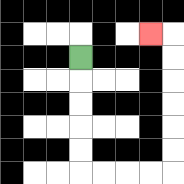{'start': '[3, 2]', 'end': '[6, 1]', 'path_directions': 'D,D,D,D,D,R,R,R,R,U,U,U,U,U,U,L', 'path_coordinates': '[[3, 2], [3, 3], [3, 4], [3, 5], [3, 6], [3, 7], [4, 7], [5, 7], [6, 7], [7, 7], [7, 6], [7, 5], [7, 4], [7, 3], [7, 2], [7, 1], [6, 1]]'}